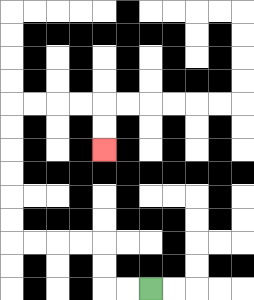{'start': '[6, 12]', 'end': '[4, 6]', 'path_directions': 'L,L,U,U,L,L,L,L,U,U,U,U,U,U,R,R,R,R,D,D', 'path_coordinates': '[[6, 12], [5, 12], [4, 12], [4, 11], [4, 10], [3, 10], [2, 10], [1, 10], [0, 10], [0, 9], [0, 8], [0, 7], [0, 6], [0, 5], [0, 4], [1, 4], [2, 4], [3, 4], [4, 4], [4, 5], [4, 6]]'}